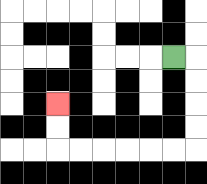{'start': '[7, 2]', 'end': '[2, 4]', 'path_directions': 'R,D,D,D,D,L,L,L,L,L,L,U,U', 'path_coordinates': '[[7, 2], [8, 2], [8, 3], [8, 4], [8, 5], [8, 6], [7, 6], [6, 6], [5, 6], [4, 6], [3, 6], [2, 6], [2, 5], [2, 4]]'}